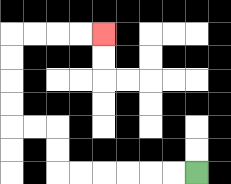{'start': '[8, 7]', 'end': '[4, 1]', 'path_directions': 'L,L,L,L,L,L,U,U,L,L,U,U,U,U,R,R,R,R', 'path_coordinates': '[[8, 7], [7, 7], [6, 7], [5, 7], [4, 7], [3, 7], [2, 7], [2, 6], [2, 5], [1, 5], [0, 5], [0, 4], [0, 3], [0, 2], [0, 1], [1, 1], [2, 1], [3, 1], [4, 1]]'}